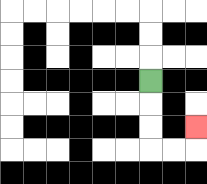{'start': '[6, 3]', 'end': '[8, 5]', 'path_directions': 'D,D,D,R,R,U', 'path_coordinates': '[[6, 3], [6, 4], [6, 5], [6, 6], [7, 6], [8, 6], [8, 5]]'}